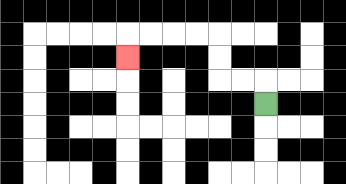{'start': '[11, 4]', 'end': '[5, 2]', 'path_directions': 'U,L,L,U,U,L,L,L,L,D', 'path_coordinates': '[[11, 4], [11, 3], [10, 3], [9, 3], [9, 2], [9, 1], [8, 1], [7, 1], [6, 1], [5, 1], [5, 2]]'}